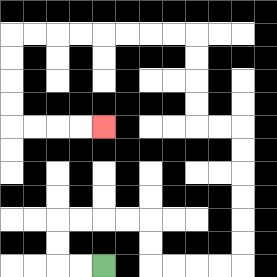{'start': '[4, 11]', 'end': '[4, 5]', 'path_directions': 'L,L,U,U,R,R,R,R,D,D,R,R,R,R,U,U,U,U,U,U,L,L,U,U,U,U,L,L,L,L,L,L,L,L,D,D,D,D,R,R,R,R', 'path_coordinates': '[[4, 11], [3, 11], [2, 11], [2, 10], [2, 9], [3, 9], [4, 9], [5, 9], [6, 9], [6, 10], [6, 11], [7, 11], [8, 11], [9, 11], [10, 11], [10, 10], [10, 9], [10, 8], [10, 7], [10, 6], [10, 5], [9, 5], [8, 5], [8, 4], [8, 3], [8, 2], [8, 1], [7, 1], [6, 1], [5, 1], [4, 1], [3, 1], [2, 1], [1, 1], [0, 1], [0, 2], [0, 3], [0, 4], [0, 5], [1, 5], [2, 5], [3, 5], [4, 5]]'}